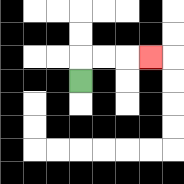{'start': '[3, 3]', 'end': '[6, 2]', 'path_directions': 'U,R,R,R', 'path_coordinates': '[[3, 3], [3, 2], [4, 2], [5, 2], [6, 2]]'}